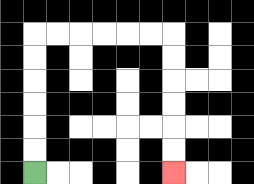{'start': '[1, 7]', 'end': '[7, 7]', 'path_directions': 'U,U,U,U,U,U,R,R,R,R,R,R,D,D,D,D,D,D', 'path_coordinates': '[[1, 7], [1, 6], [1, 5], [1, 4], [1, 3], [1, 2], [1, 1], [2, 1], [3, 1], [4, 1], [5, 1], [6, 1], [7, 1], [7, 2], [7, 3], [7, 4], [7, 5], [7, 6], [7, 7]]'}